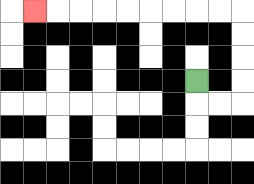{'start': '[8, 3]', 'end': '[1, 0]', 'path_directions': 'D,R,R,U,U,U,U,L,L,L,L,L,L,L,L,L', 'path_coordinates': '[[8, 3], [8, 4], [9, 4], [10, 4], [10, 3], [10, 2], [10, 1], [10, 0], [9, 0], [8, 0], [7, 0], [6, 0], [5, 0], [4, 0], [3, 0], [2, 0], [1, 0]]'}